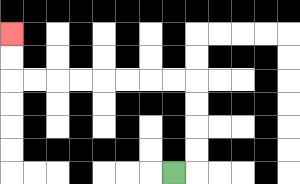{'start': '[7, 7]', 'end': '[0, 1]', 'path_directions': 'R,U,U,U,U,L,L,L,L,L,L,L,L,U,U', 'path_coordinates': '[[7, 7], [8, 7], [8, 6], [8, 5], [8, 4], [8, 3], [7, 3], [6, 3], [5, 3], [4, 3], [3, 3], [2, 3], [1, 3], [0, 3], [0, 2], [0, 1]]'}